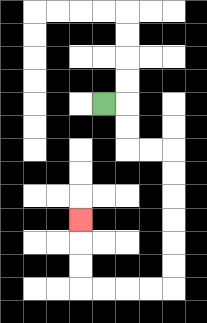{'start': '[4, 4]', 'end': '[3, 9]', 'path_directions': 'R,D,D,R,R,D,D,D,D,D,D,L,L,L,L,U,U,U', 'path_coordinates': '[[4, 4], [5, 4], [5, 5], [5, 6], [6, 6], [7, 6], [7, 7], [7, 8], [7, 9], [7, 10], [7, 11], [7, 12], [6, 12], [5, 12], [4, 12], [3, 12], [3, 11], [3, 10], [3, 9]]'}